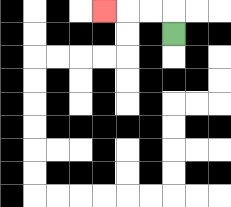{'start': '[7, 1]', 'end': '[4, 0]', 'path_directions': 'U,L,L,L', 'path_coordinates': '[[7, 1], [7, 0], [6, 0], [5, 0], [4, 0]]'}